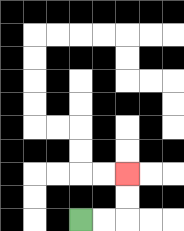{'start': '[3, 9]', 'end': '[5, 7]', 'path_directions': 'R,R,U,U', 'path_coordinates': '[[3, 9], [4, 9], [5, 9], [5, 8], [5, 7]]'}